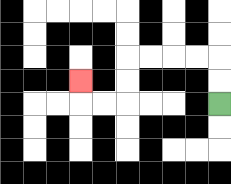{'start': '[9, 4]', 'end': '[3, 3]', 'path_directions': 'U,U,L,L,L,L,D,D,L,L,U', 'path_coordinates': '[[9, 4], [9, 3], [9, 2], [8, 2], [7, 2], [6, 2], [5, 2], [5, 3], [5, 4], [4, 4], [3, 4], [3, 3]]'}